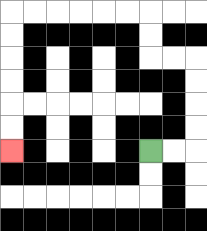{'start': '[6, 6]', 'end': '[0, 6]', 'path_directions': 'R,R,U,U,U,U,L,L,U,U,L,L,L,L,L,L,D,D,D,D,D,D', 'path_coordinates': '[[6, 6], [7, 6], [8, 6], [8, 5], [8, 4], [8, 3], [8, 2], [7, 2], [6, 2], [6, 1], [6, 0], [5, 0], [4, 0], [3, 0], [2, 0], [1, 0], [0, 0], [0, 1], [0, 2], [0, 3], [0, 4], [0, 5], [0, 6]]'}